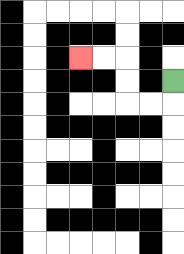{'start': '[7, 3]', 'end': '[3, 2]', 'path_directions': 'D,L,L,U,U,L,L', 'path_coordinates': '[[7, 3], [7, 4], [6, 4], [5, 4], [5, 3], [5, 2], [4, 2], [3, 2]]'}